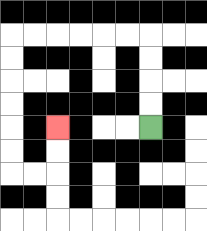{'start': '[6, 5]', 'end': '[2, 5]', 'path_directions': 'U,U,U,U,L,L,L,L,L,L,D,D,D,D,D,D,R,R,U,U', 'path_coordinates': '[[6, 5], [6, 4], [6, 3], [6, 2], [6, 1], [5, 1], [4, 1], [3, 1], [2, 1], [1, 1], [0, 1], [0, 2], [0, 3], [0, 4], [0, 5], [0, 6], [0, 7], [1, 7], [2, 7], [2, 6], [2, 5]]'}